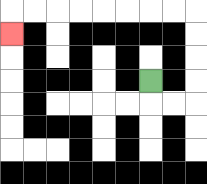{'start': '[6, 3]', 'end': '[0, 1]', 'path_directions': 'D,R,R,U,U,U,U,L,L,L,L,L,L,L,L,D', 'path_coordinates': '[[6, 3], [6, 4], [7, 4], [8, 4], [8, 3], [8, 2], [8, 1], [8, 0], [7, 0], [6, 0], [5, 0], [4, 0], [3, 0], [2, 0], [1, 0], [0, 0], [0, 1]]'}